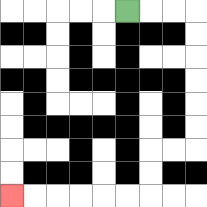{'start': '[5, 0]', 'end': '[0, 8]', 'path_directions': 'R,R,R,D,D,D,D,D,D,L,L,D,D,L,L,L,L,L,L', 'path_coordinates': '[[5, 0], [6, 0], [7, 0], [8, 0], [8, 1], [8, 2], [8, 3], [8, 4], [8, 5], [8, 6], [7, 6], [6, 6], [6, 7], [6, 8], [5, 8], [4, 8], [3, 8], [2, 8], [1, 8], [0, 8]]'}